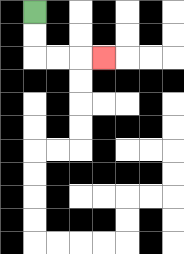{'start': '[1, 0]', 'end': '[4, 2]', 'path_directions': 'D,D,R,R,R', 'path_coordinates': '[[1, 0], [1, 1], [1, 2], [2, 2], [3, 2], [4, 2]]'}